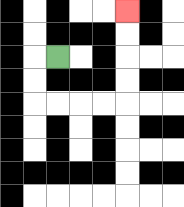{'start': '[2, 2]', 'end': '[5, 0]', 'path_directions': 'L,D,D,R,R,R,R,U,U,U,U', 'path_coordinates': '[[2, 2], [1, 2], [1, 3], [1, 4], [2, 4], [3, 4], [4, 4], [5, 4], [5, 3], [5, 2], [5, 1], [5, 0]]'}